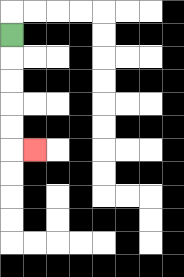{'start': '[0, 1]', 'end': '[1, 6]', 'path_directions': 'D,D,D,D,D,R', 'path_coordinates': '[[0, 1], [0, 2], [0, 3], [0, 4], [0, 5], [0, 6], [1, 6]]'}